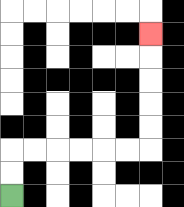{'start': '[0, 8]', 'end': '[6, 1]', 'path_directions': 'U,U,R,R,R,R,R,R,U,U,U,U,U', 'path_coordinates': '[[0, 8], [0, 7], [0, 6], [1, 6], [2, 6], [3, 6], [4, 6], [5, 6], [6, 6], [6, 5], [6, 4], [6, 3], [6, 2], [6, 1]]'}